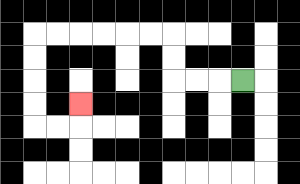{'start': '[10, 3]', 'end': '[3, 4]', 'path_directions': 'L,L,L,U,U,L,L,L,L,L,L,D,D,D,D,R,R,U', 'path_coordinates': '[[10, 3], [9, 3], [8, 3], [7, 3], [7, 2], [7, 1], [6, 1], [5, 1], [4, 1], [3, 1], [2, 1], [1, 1], [1, 2], [1, 3], [1, 4], [1, 5], [2, 5], [3, 5], [3, 4]]'}